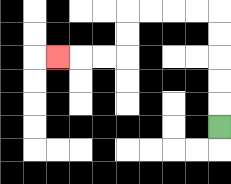{'start': '[9, 5]', 'end': '[2, 2]', 'path_directions': 'U,U,U,U,U,L,L,L,L,D,D,L,L,L', 'path_coordinates': '[[9, 5], [9, 4], [9, 3], [9, 2], [9, 1], [9, 0], [8, 0], [7, 0], [6, 0], [5, 0], [5, 1], [5, 2], [4, 2], [3, 2], [2, 2]]'}